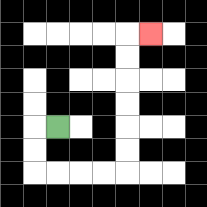{'start': '[2, 5]', 'end': '[6, 1]', 'path_directions': 'L,D,D,R,R,R,R,U,U,U,U,U,U,R', 'path_coordinates': '[[2, 5], [1, 5], [1, 6], [1, 7], [2, 7], [3, 7], [4, 7], [5, 7], [5, 6], [5, 5], [5, 4], [5, 3], [5, 2], [5, 1], [6, 1]]'}